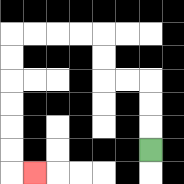{'start': '[6, 6]', 'end': '[1, 7]', 'path_directions': 'U,U,U,L,L,U,U,L,L,L,L,D,D,D,D,D,D,R', 'path_coordinates': '[[6, 6], [6, 5], [6, 4], [6, 3], [5, 3], [4, 3], [4, 2], [4, 1], [3, 1], [2, 1], [1, 1], [0, 1], [0, 2], [0, 3], [0, 4], [0, 5], [0, 6], [0, 7], [1, 7]]'}